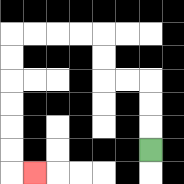{'start': '[6, 6]', 'end': '[1, 7]', 'path_directions': 'U,U,U,L,L,U,U,L,L,L,L,D,D,D,D,D,D,R', 'path_coordinates': '[[6, 6], [6, 5], [6, 4], [6, 3], [5, 3], [4, 3], [4, 2], [4, 1], [3, 1], [2, 1], [1, 1], [0, 1], [0, 2], [0, 3], [0, 4], [0, 5], [0, 6], [0, 7], [1, 7]]'}